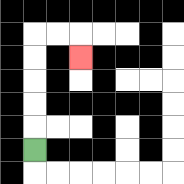{'start': '[1, 6]', 'end': '[3, 2]', 'path_directions': 'U,U,U,U,U,R,R,D', 'path_coordinates': '[[1, 6], [1, 5], [1, 4], [1, 3], [1, 2], [1, 1], [2, 1], [3, 1], [3, 2]]'}